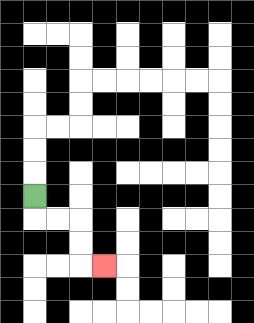{'start': '[1, 8]', 'end': '[4, 11]', 'path_directions': 'D,R,R,D,D,R', 'path_coordinates': '[[1, 8], [1, 9], [2, 9], [3, 9], [3, 10], [3, 11], [4, 11]]'}